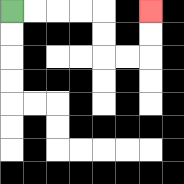{'start': '[0, 0]', 'end': '[6, 0]', 'path_directions': 'R,R,R,R,D,D,R,R,U,U', 'path_coordinates': '[[0, 0], [1, 0], [2, 0], [3, 0], [4, 0], [4, 1], [4, 2], [5, 2], [6, 2], [6, 1], [6, 0]]'}